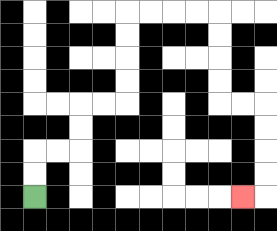{'start': '[1, 8]', 'end': '[10, 8]', 'path_directions': 'U,U,R,R,U,U,R,R,U,U,U,U,R,R,R,R,D,D,D,D,R,R,D,D,D,D,L', 'path_coordinates': '[[1, 8], [1, 7], [1, 6], [2, 6], [3, 6], [3, 5], [3, 4], [4, 4], [5, 4], [5, 3], [5, 2], [5, 1], [5, 0], [6, 0], [7, 0], [8, 0], [9, 0], [9, 1], [9, 2], [9, 3], [9, 4], [10, 4], [11, 4], [11, 5], [11, 6], [11, 7], [11, 8], [10, 8]]'}